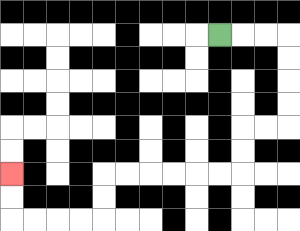{'start': '[9, 1]', 'end': '[0, 7]', 'path_directions': 'R,R,R,D,D,D,D,L,L,D,D,L,L,L,L,L,L,D,D,L,L,L,L,U,U', 'path_coordinates': '[[9, 1], [10, 1], [11, 1], [12, 1], [12, 2], [12, 3], [12, 4], [12, 5], [11, 5], [10, 5], [10, 6], [10, 7], [9, 7], [8, 7], [7, 7], [6, 7], [5, 7], [4, 7], [4, 8], [4, 9], [3, 9], [2, 9], [1, 9], [0, 9], [0, 8], [0, 7]]'}